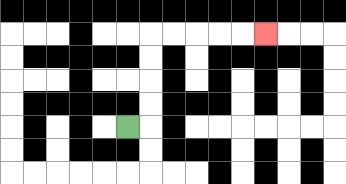{'start': '[5, 5]', 'end': '[11, 1]', 'path_directions': 'R,U,U,U,U,R,R,R,R,R', 'path_coordinates': '[[5, 5], [6, 5], [6, 4], [6, 3], [6, 2], [6, 1], [7, 1], [8, 1], [9, 1], [10, 1], [11, 1]]'}